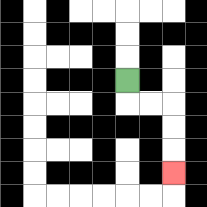{'start': '[5, 3]', 'end': '[7, 7]', 'path_directions': 'D,R,R,D,D,D', 'path_coordinates': '[[5, 3], [5, 4], [6, 4], [7, 4], [7, 5], [7, 6], [7, 7]]'}